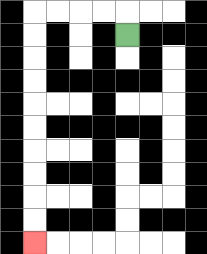{'start': '[5, 1]', 'end': '[1, 10]', 'path_directions': 'U,L,L,L,L,D,D,D,D,D,D,D,D,D,D', 'path_coordinates': '[[5, 1], [5, 0], [4, 0], [3, 0], [2, 0], [1, 0], [1, 1], [1, 2], [1, 3], [1, 4], [1, 5], [1, 6], [1, 7], [1, 8], [1, 9], [1, 10]]'}